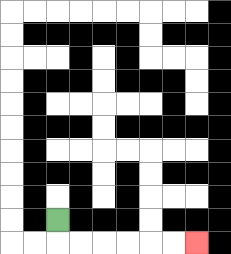{'start': '[2, 9]', 'end': '[8, 10]', 'path_directions': 'D,R,R,R,R,R,R', 'path_coordinates': '[[2, 9], [2, 10], [3, 10], [4, 10], [5, 10], [6, 10], [7, 10], [8, 10]]'}